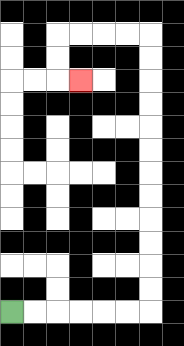{'start': '[0, 13]', 'end': '[3, 3]', 'path_directions': 'R,R,R,R,R,R,U,U,U,U,U,U,U,U,U,U,U,U,L,L,L,L,D,D,R', 'path_coordinates': '[[0, 13], [1, 13], [2, 13], [3, 13], [4, 13], [5, 13], [6, 13], [6, 12], [6, 11], [6, 10], [6, 9], [6, 8], [6, 7], [6, 6], [6, 5], [6, 4], [6, 3], [6, 2], [6, 1], [5, 1], [4, 1], [3, 1], [2, 1], [2, 2], [2, 3], [3, 3]]'}